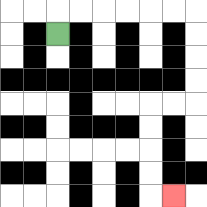{'start': '[2, 1]', 'end': '[7, 8]', 'path_directions': 'U,R,R,R,R,R,R,D,D,D,D,L,L,D,D,D,D,R', 'path_coordinates': '[[2, 1], [2, 0], [3, 0], [4, 0], [5, 0], [6, 0], [7, 0], [8, 0], [8, 1], [8, 2], [8, 3], [8, 4], [7, 4], [6, 4], [6, 5], [6, 6], [6, 7], [6, 8], [7, 8]]'}